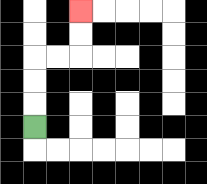{'start': '[1, 5]', 'end': '[3, 0]', 'path_directions': 'U,U,U,R,R,U,U', 'path_coordinates': '[[1, 5], [1, 4], [1, 3], [1, 2], [2, 2], [3, 2], [3, 1], [3, 0]]'}